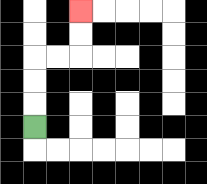{'start': '[1, 5]', 'end': '[3, 0]', 'path_directions': 'U,U,U,R,R,U,U', 'path_coordinates': '[[1, 5], [1, 4], [1, 3], [1, 2], [2, 2], [3, 2], [3, 1], [3, 0]]'}